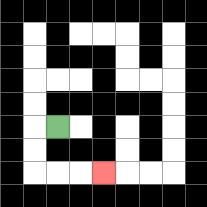{'start': '[2, 5]', 'end': '[4, 7]', 'path_directions': 'L,D,D,R,R,R', 'path_coordinates': '[[2, 5], [1, 5], [1, 6], [1, 7], [2, 7], [3, 7], [4, 7]]'}